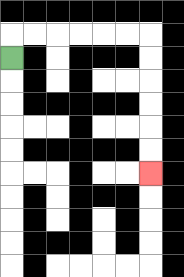{'start': '[0, 2]', 'end': '[6, 7]', 'path_directions': 'U,R,R,R,R,R,R,D,D,D,D,D,D', 'path_coordinates': '[[0, 2], [0, 1], [1, 1], [2, 1], [3, 1], [4, 1], [5, 1], [6, 1], [6, 2], [6, 3], [6, 4], [6, 5], [6, 6], [6, 7]]'}